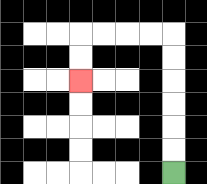{'start': '[7, 7]', 'end': '[3, 3]', 'path_directions': 'U,U,U,U,U,U,L,L,L,L,D,D', 'path_coordinates': '[[7, 7], [7, 6], [7, 5], [7, 4], [7, 3], [7, 2], [7, 1], [6, 1], [5, 1], [4, 1], [3, 1], [3, 2], [3, 3]]'}